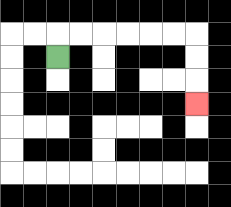{'start': '[2, 2]', 'end': '[8, 4]', 'path_directions': 'U,R,R,R,R,R,R,D,D,D', 'path_coordinates': '[[2, 2], [2, 1], [3, 1], [4, 1], [5, 1], [6, 1], [7, 1], [8, 1], [8, 2], [8, 3], [8, 4]]'}